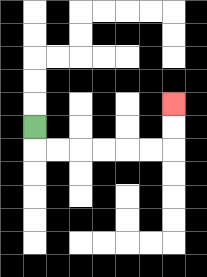{'start': '[1, 5]', 'end': '[7, 4]', 'path_directions': 'D,R,R,R,R,R,R,U,U', 'path_coordinates': '[[1, 5], [1, 6], [2, 6], [3, 6], [4, 6], [5, 6], [6, 6], [7, 6], [7, 5], [7, 4]]'}